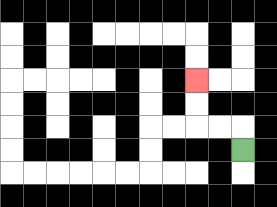{'start': '[10, 6]', 'end': '[8, 3]', 'path_directions': 'U,L,L,U,U', 'path_coordinates': '[[10, 6], [10, 5], [9, 5], [8, 5], [8, 4], [8, 3]]'}